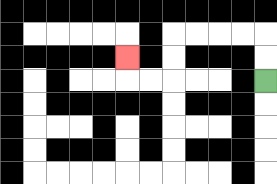{'start': '[11, 3]', 'end': '[5, 2]', 'path_directions': 'U,U,L,L,L,L,D,D,L,L,U', 'path_coordinates': '[[11, 3], [11, 2], [11, 1], [10, 1], [9, 1], [8, 1], [7, 1], [7, 2], [7, 3], [6, 3], [5, 3], [5, 2]]'}